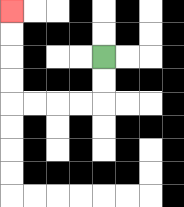{'start': '[4, 2]', 'end': '[0, 0]', 'path_directions': 'D,D,L,L,L,L,U,U,U,U', 'path_coordinates': '[[4, 2], [4, 3], [4, 4], [3, 4], [2, 4], [1, 4], [0, 4], [0, 3], [0, 2], [0, 1], [0, 0]]'}